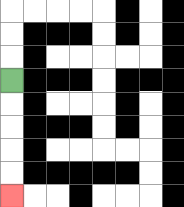{'start': '[0, 3]', 'end': '[0, 8]', 'path_directions': 'D,D,D,D,D', 'path_coordinates': '[[0, 3], [0, 4], [0, 5], [0, 6], [0, 7], [0, 8]]'}